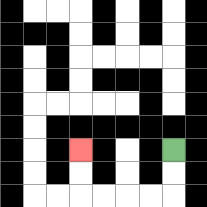{'start': '[7, 6]', 'end': '[3, 6]', 'path_directions': 'D,D,L,L,L,L,U,U', 'path_coordinates': '[[7, 6], [7, 7], [7, 8], [6, 8], [5, 8], [4, 8], [3, 8], [3, 7], [3, 6]]'}